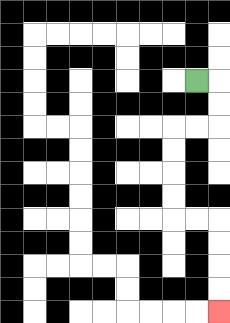{'start': '[8, 3]', 'end': '[9, 13]', 'path_directions': 'R,D,D,L,L,D,D,D,D,R,R,D,D,D,D', 'path_coordinates': '[[8, 3], [9, 3], [9, 4], [9, 5], [8, 5], [7, 5], [7, 6], [7, 7], [7, 8], [7, 9], [8, 9], [9, 9], [9, 10], [9, 11], [9, 12], [9, 13]]'}